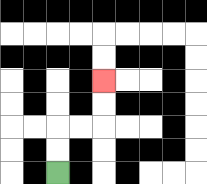{'start': '[2, 7]', 'end': '[4, 3]', 'path_directions': 'U,U,R,R,U,U', 'path_coordinates': '[[2, 7], [2, 6], [2, 5], [3, 5], [4, 5], [4, 4], [4, 3]]'}